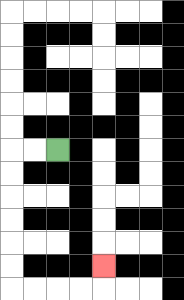{'start': '[2, 6]', 'end': '[4, 11]', 'path_directions': 'L,L,D,D,D,D,D,D,R,R,R,R,U', 'path_coordinates': '[[2, 6], [1, 6], [0, 6], [0, 7], [0, 8], [0, 9], [0, 10], [0, 11], [0, 12], [1, 12], [2, 12], [3, 12], [4, 12], [4, 11]]'}